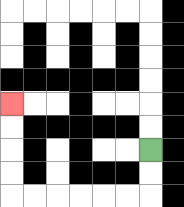{'start': '[6, 6]', 'end': '[0, 4]', 'path_directions': 'D,D,L,L,L,L,L,L,U,U,U,U', 'path_coordinates': '[[6, 6], [6, 7], [6, 8], [5, 8], [4, 8], [3, 8], [2, 8], [1, 8], [0, 8], [0, 7], [0, 6], [0, 5], [0, 4]]'}